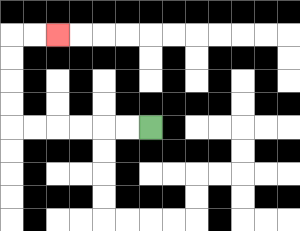{'start': '[6, 5]', 'end': '[2, 1]', 'path_directions': 'L,L,L,L,L,L,U,U,U,U,R,R', 'path_coordinates': '[[6, 5], [5, 5], [4, 5], [3, 5], [2, 5], [1, 5], [0, 5], [0, 4], [0, 3], [0, 2], [0, 1], [1, 1], [2, 1]]'}